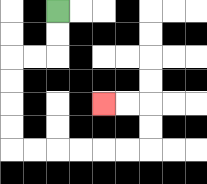{'start': '[2, 0]', 'end': '[4, 4]', 'path_directions': 'D,D,L,L,D,D,D,D,R,R,R,R,R,R,U,U,L,L', 'path_coordinates': '[[2, 0], [2, 1], [2, 2], [1, 2], [0, 2], [0, 3], [0, 4], [0, 5], [0, 6], [1, 6], [2, 6], [3, 6], [4, 6], [5, 6], [6, 6], [6, 5], [6, 4], [5, 4], [4, 4]]'}